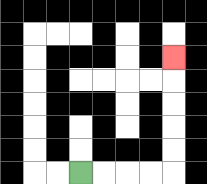{'start': '[3, 7]', 'end': '[7, 2]', 'path_directions': 'R,R,R,R,U,U,U,U,U', 'path_coordinates': '[[3, 7], [4, 7], [5, 7], [6, 7], [7, 7], [7, 6], [7, 5], [7, 4], [7, 3], [7, 2]]'}